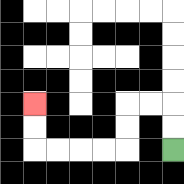{'start': '[7, 6]', 'end': '[1, 4]', 'path_directions': 'U,U,L,L,D,D,L,L,L,L,U,U', 'path_coordinates': '[[7, 6], [7, 5], [7, 4], [6, 4], [5, 4], [5, 5], [5, 6], [4, 6], [3, 6], [2, 6], [1, 6], [1, 5], [1, 4]]'}